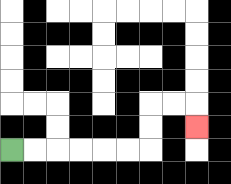{'start': '[0, 6]', 'end': '[8, 5]', 'path_directions': 'R,R,R,R,R,R,U,U,R,R,D', 'path_coordinates': '[[0, 6], [1, 6], [2, 6], [3, 6], [4, 6], [5, 6], [6, 6], [6, 5], [6, 4], [7, 4], [8, 4], [8, 5]]'}